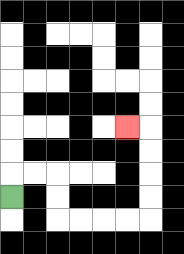{'start': '[0, 8]', 'end': '[5, 5]', 'path_directions': 'U,R,R,D,D,R,R,R,R,U,U,U,U,L', 'path_coordinates': '[[0, 8], [0, 7], [1, 7], [2, 7], [2, 8], [2, 9], [3, 9], [4, 9], [5, 9], [6, 9], [6, 8], [6, 7], [6, 6], [6, 5], [5, 5]]'}